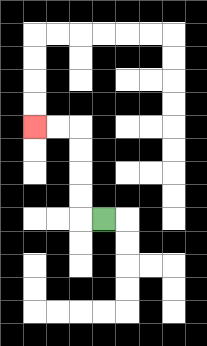{'start': '[4, 9]', 'end': '[1, 5]', 'path_directions': 'L,U,U,U,U,L,L', 'path_coordinates': '[[4, 9], [3, 9], [3, 8], [3, 7], [3, 6], [3, 5], [2, 5], [1, 5]]'}